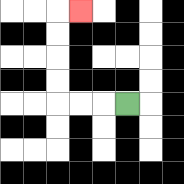{'start': '[5, 4]', 'end': '[3, 0]', 'path_directions': 'L,L,L,U,U,U,U,R', 'path_coordinates': '[[5, 4], [4, 4], [3, 4], [2, 4], [2, 3], [2, 2], [2, 1], [2, 0], [3, 0]]'}